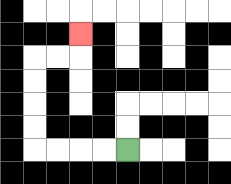{'start': '[5, 6]', 'end': '[3, 1]', 'path_directions': 'L,L,L,L,U,U,U,U,R,R,U', 'path_coordinates': '[[5, 6], [4, 6], [3, 6], [2, 6], [1, 6], [1, 5], [1, 4], [1, 3], [1, 2], [2, 2], [3, 2], [3, 1]]'}